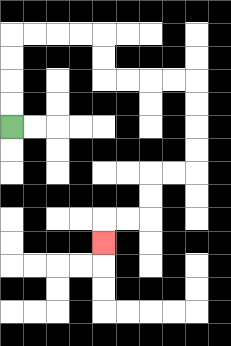{'start': '[0, 5]', 'end': '[4, 10]', 'path_directions': 'U,U,U,U,R,R,R,R,D,D,R,R,R,R,D,D,D,D,L,L,D,D,L,L,D', 'path_coordinates': '[[0, 5], [0, 4], [0, 3], [0, 2], [0, 1], [1, 1], [2, 1], [3, 1], [4, 1], [4, 2], [4, 3], [5, 3], [6, 3], [7, 3], [8, 3], [8, 4], [8, 5], [8, 6], [8, 7], [7, 7], [6, 7], [6, 8], [6, 9], [5, 9], [4, 9], [4, 10]]'}